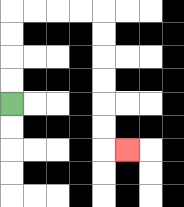{'start': '[0, 4]', 'end': '[5, 6]', 'path_directions': 'U,U,U,U,R,R,R,R,D,D,D,D,D,D,R', 'path_coordinates': '[[0, 4], [0, 3], [0, 2], [0, 1], [0, 0], [1, 0], [2, 0], [3, 0], [4, 0], [4, 1], [4, 2], [4, 3], [4, 4], [4, 5], [4, 6], [5, 6]]'}